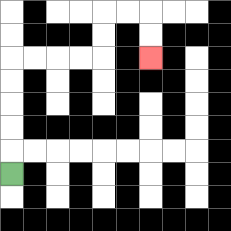{'start': '[0, 7]', 'end': '[6, 2]', 'path_directions': 'U,U,U,U,U,R,R,R,R,U,U,R,R,D,D', 'path_coordinates': '[[0, 7], [0, 6], [0, 5], [0, 4], [0, 3], [0, 2], [1, 2], [2, 2], [3, 2], [4, 2], [4, 1], [4, 0], [5, 0], [6, 0], [6, 1], [6, 2]]'}